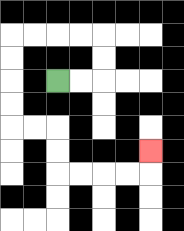{'start': '[2, 3]', 'end': '[6, 6]', 'path_directions': 'R,R,U,U,L,L,L,L,D,D,D,D,R,R,D,D,R,R,R,R,U', 'path_coordinates': '[[2, 3], [3, 3], [4, 3], [4, 2], [4, 1], [3, 1], [2, 1], [1, 1], [0, 1], [0, 2], [0, 3], [0, 4], [0, 5], [1, 5], [2, 5], [2, 6], [2, 7], [3, 7], [4, 7], [5, 7], [6, 7], [6, 6]]'}